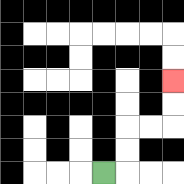{'start': '[4, 7]', 'end': '[7, 3]', 'path_directions': 'R,U,U,R,R,U,U', 'path_coordinates': '[[4, 7], [5, 7], [5, 6], [5, 5], [6, 5], [7, 5], [7, 4], [7, 3]]'}